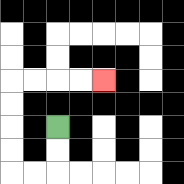{'start': '[2, 5]', 'end': '[4, 3]', 'path_directions': 'D,D,L,L,U,U,U,U,R,R,R,R', 'path_coordinates': '[[2, 5], [2, 6], [2, 7], [1, 7], [0, 7], [0, 6], [0, 5], [0, 4], [0, 3], [1, 3], [2, 3], [3, 3], [4, 3]]'}